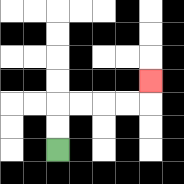{'start': '[2, 6]', 'end': '[6, 3]', 'path_directions': 'U,U,R,R,R,R,U', 'path_coordinates': '[[2, 6], [2, 5], [2, 4], [3, 4], [4, 4], [5, 4], [6, 4], [6, 3]]'}